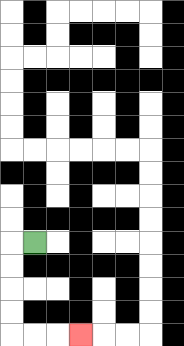{'start': '[1, 10]', 'end': '[3, 14]', 'path_directions': 'L,D,D,D,D,R,R,R', 'path_coordinates': '[[1, 10], [0, 10], [0, 11], [0, 12], [0, 13], [0, 14], [1, 14], [2, 14], [3, 14]]'}